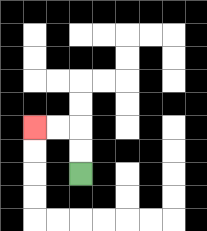{'start': '[3, 7]', 'end': '[1, 5]', 'path_directions': 'U,U,L,L', 'path_coordinates': '[[3, 7], [3, 6], [3, 5], [2, 5], [1, 5]]'}